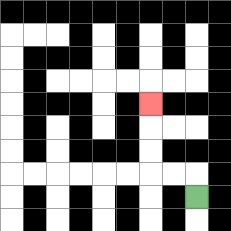{'start': '[8, 8]', 'end': '[6, 4]', 'path_directions': 'U,L,L,U,U,U', 'path_coordinates': '[[8, 8], [8, 7], [7, 7], [6, 7], [6, 6], [6, 5], [6, 4]]'}